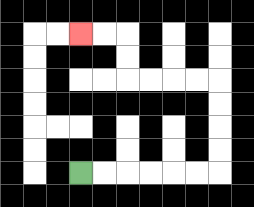{'start': '[3, 7]', 'end': '[3, 1]', 'path_directions': 'R,R,R,R,R,R,U,U,U,U,L,L,L,L,U,U,L,L', 'path_coordinates': '[[3, 7], [4, 7], [5, 7], [6, 7], [7, 7], [8, 7], [9, 7], [9, 6], [9, 5], [9, 4], [9, 3], [8, 3], [7, 3], [6, 3], [5, 3], [5, 2], [5, 1], [4, 1], [3, 1]]'}